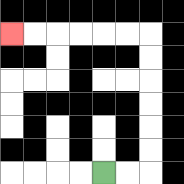{'start': '[4, 7]', 'end': '[0, 1]', 'path_directions': 'R,R,U,U,U,U,U,U,L,L,L,L,L,L', 'path_coordinates': '[[4, 7], [5, 7], [6, 7], [6, 6], [6, 5], [6, 4], [6, 3], [6, 2], [6, 1], [5, 1], [4, 1], [3, 1], [2, 1], [1, 1], [0, 1]]'}